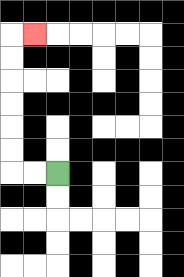{'start': '[2, 7]', 'end': '[1, 1]', 'path_directions': 'L,L,U,U,U,U,U,U,R', 'path_coordinates': '[[2, 7], [1, 7], [0, 7], [0, 6], [0, 5], [0, 4], [0, 3], [0, 2], [0, 1], [1, 1]]'}